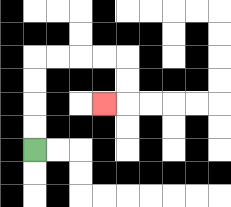{'start': '[1, 6]', 'end': '[4, 4]', 'path_directions': 'U,U,U,U,R,R,R,R,D,D,L', 'path_coordinates': '[[1, 6], [1, 5], [1, 4], [1, 3], [1, 2], [2, 2], [3, 2], [4, 2], [5, 2], [5, 3], [5, 4], [4, 4]]'}